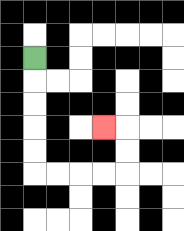{'start': '[1, 2]', 'end': '[4, 5]', 'path_directions': 'D,D,D,D,D,R,R,R,R,U,U,L', 'path_coordinates': '[[1, 2], [1, 3], [1, 4], [1, 5], [1, 6], [1, 7], [2, 7], [3, 7], [4, 7], [5, 7], [5, 6], [5, 5], [4, 5]]'}